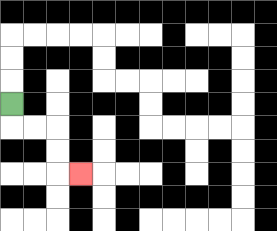{'start': '[0, 4]', 'end': '[3, 7]', 'path_directions': 'D,R,R,D,D,R', 'path_coordinates': '[[0, 4], [0, 5], [1, 5], [2, 5], [2, 6], [2, 7], [3, 7]]'}